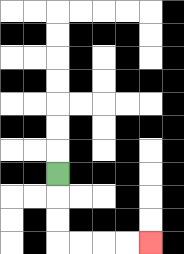{'start': '[2, 7]', 'end': '[6, 10]', 'path_directions': 'D,D,D,R,R,R,R', 'path_coordinates': '[[2, 7], [2, 8], [2, 9], [2, 10], [3, 10], [4, 10], [5, 10], [6, 10]]'}